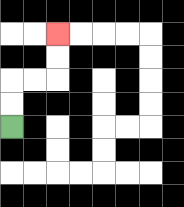{'start': '[0, 5]', 'end': '[2, 1]', 'path_directions': 'U,U,R,R,U,U', 'path_coordinates': '[[0, 5], [0, 4], [0, 3], [1, 3], [2, 3], [2, 2], [2, 1]]'}